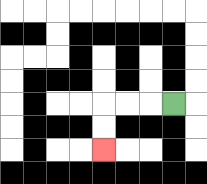{'start': '[7, 4]', 'end': '[4, 6]', 'path_directions': 'L,L,L,D,D', 'path_coordinates': '[[7, 4], [6, 4], [5, 4], [4, 4], [4, 5], [4, 6]]'}